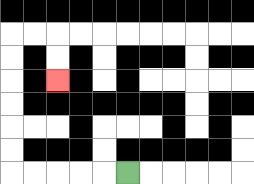{'start': '[5, 7]', 'end': '[2, 3]', 'path_directions': 'L,L,L,L,L,U,U,U,U,U,U,R,R,D,D', 'path_coordinates': '[[5, 7], [4, 7], [3, 7], [2, 7], [1, 7], [0, 7], [0, 6], [0, 5], [0, 4], [0, 3], [0, 2], [0, 1], [1, 1], [2, 1], [2, 2], [2, 3]]'}